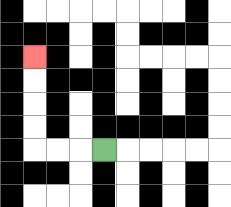{'start': '[4, 6]', 'end': '[1, 2]', 'path_directions': 'L,L,L,U,U,U,U', 'path_coordinates': '[[4, 6], [3, 6], [2, 6], [1, 6], [1, 5], [1, 4], [1, 3], [1, 2]]'}